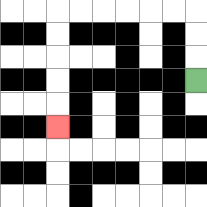{'start': '[8, 3]', 'end': '[2, 5]', 'path_directions': 'U,U,U,L,L,L,L,L,L,D,D,D,D,D', 'path_coordinates': '[[8, 3], [8, 2], [8, 1], [8, 0], [7, 0], [6, 0], [5, 0], [4, 0], [3, 0], [2, 0], [2, 1], [2, 2], [2, 3], [2, 4], [2, 5]]'}